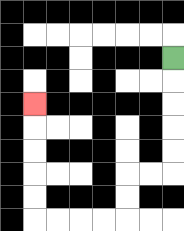{'start': '[7, 2]', 'end': '[1, 4]', 'path_directions': 'D,D,D,D,D,L,L,D,D,L,L,L,L,U,U,U,U,U', 'path_coordinates': '[[7, 2], [7, 3], [7, 4], [7, 5], [7, 6], [7, 7], [6, 7], [5, 7], [5, 8], [5, 9], [4, 9], [3, 9], [2, 9], [1, 9], [1, 8], [1, 7], [1, 6], [1, 5], [1, 4]]'}